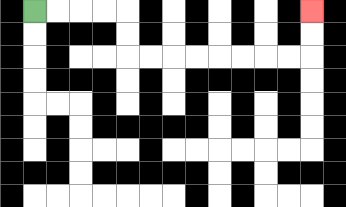{'start': '[1, 0]', 'end': '[13, 0]', 'path_directions': 'R,R,R,R,D,D,R,R,R,R,R,R,R,R,U,U', 'path_coordinates': '[[1, 0], [2, 0], [3, 0], [4, 0], [5, 0], [5, 1], [5, 2], [6, 2], [7, 2], [8, 2], [9, 2], [10, 2], [11, 2], [12, 2], [13, 2], [13, 1], [13, 0]]'}